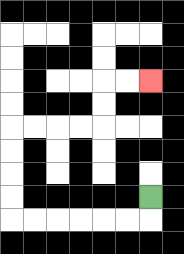{'start': '[6, 8]', 'end': '[6, 3]', 'path_directions': 'D,L,L,L,L,L,L,U,U,U,U,R,R,R,R,U,U,R,R', 'path_coordinates': '[[6, 8], [6, 9], [5, 9], [4, 9], [3, 9], [2, 9], [1, 9], [0, 9], [0, 8], [0, 7], [0, 6], [0, 5], [1, 5], [2, 5], [3, 5], [4, 5], [4, 4], [4, 3], [5, 3], [6, 3]]'}